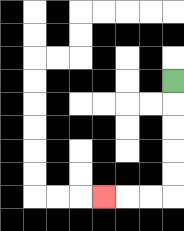{'start': '[7, 3]', 'end': '[4, 8]', 'path_directions': 'D,D,D,D,D,L,L,L', 'path_coordinates': '[[7, 3], [7, 4], [7, 5], [7, 6], [7, 7], [7, 8], [6, 8], [5, 8], [4, 8]]'}